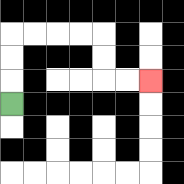{'start': '[0, 4]', 'end': '[6, 3]', 'path_directions': 'U,U,U,R,R,R,R,D,D,R,R', 'path_coordinates': '[[0, 4], [0, 3], [0, 2], [0, 1], [1, 1], [2, 1], [3, 1], [4, 1], [4, 2], [4, 3], [5, 3], [6, 3]]'}